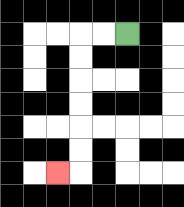{'start': '[5, 1]', 'end': '[2, 7]', 'path_directions': 'L,L,D,D,D,D,D,D,L', 'path_coordinates': '[[5, 1], [4, 1], [3, 1], [3, 2], [3, 3], [3, 4], [3, 5], [3, 6], [3, 7], [2, 7]]'}